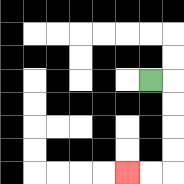{'start': '[6, 3]', 'end': '[5, 7]', 'path_directions': 'R,D,D,D,D,L,L', 'path_coordinates': '[[6, 3], [7, 3], [7, 4], [7, 5], [7, 6], [7, 7], [6, 7], [5, 7]]'}